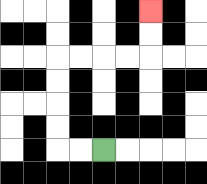{'start': '[4, 6]', 'end': '[6, 0]', 'path_directions': 'L,L,U,U,U,U,R,R,R,R,U,U', 'path_coordinates': '[[4, 6], [3, 6], [2, 6], [2, 5], [2, 4], [2, 3], [2, 2], [3, 2], [4, 2], [5, 2], [6, 2], [6, 1], [6, 0]]'}